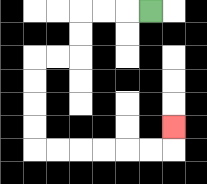{'start': '[6, 0]', 'end': '[7, 5]', 'path_directions': 'L,L,L,D,D,L,L,D,D,D,D,R,R,R,R,R,R,U', 'path_coordinates': '[[6, 0], [5, 0], [4, 0], [3, 0], [3, 1], [3, 2], [2, 2], [1, 2], [1, 3], [1, 4], [1, 5], [1, 6], [2, 6], [3, 6], [4, 6], [5, 6], [6, 6], [7, 6], [7, 5]]'}